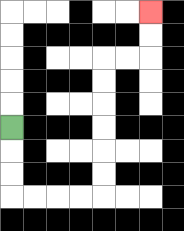{'start': '[0, 5]', 'end': '[6, 0]', 'path_directions': 'D,D,D,R,R,R,R,U,U,U,U,U,U,R,R,U,U', 'path_coordinates': '[[0, 5], [0, 6], [0, 7], [0, 8], [1, 8], [2, 8], [3, 8], [4, 8], [4, 7], [4, 6], [4, 5], [4, 4], [4, 3], [4, 2], [5, 2], [6, 2], [6, 1], [6, 0]]'}